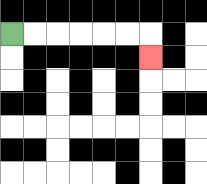{'start': '[0, 1]', 'end': '[6, 2]', 'path_directions': 'R,R,R,R,R,R,D', 'path_coordinates': '[[0, 1], [1, 1], [2, 1], [3, 1], [4, 1], [5, 1], [6, 1], [6, 2]]'}